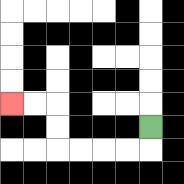{'start': '[6, 5]', 'end': '[0, 4]', 'path_directions': 'D,L,L,L,L,U,U,L,L', 'path_coordinates': '[[6, 5], [6, 6], [5, 6], [4, 6], [3, 6], [2, 6], [2, 5], [2, 4], [1, 4], [0, 4]]'}